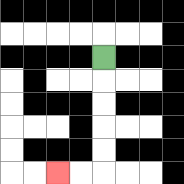{'start': '[4, 2]', 'end': '[2, 7]', 'path_directions': 'D,D,D,D,D,L,L', 'path_coordinates': '[[4, 2], [4, 3], [4, 4], [4, 5], [4, 6], [4, 7], [3, 7], [2, 7]]'}